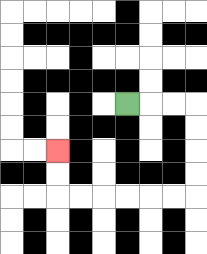{'start': '[5, 4]', 'end': '[2, 6]', 'path_directions': 'R,R,R,D,D,D,D,L,L,L,L,L,L,U,U', 'path_coordinates': '[[5, 4], [6, 4], [7, 4], [8, 4], [8, 5], [8, 6], [8, 7], [8, 8], [7, 8], [6, 8], [5, 8], [4, 8], [3, 8], [2, 8], [2, 7], [2, 6]]'}